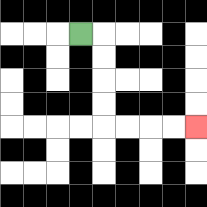{'start': '[3, 1]', 'end': '[8, 5]', 'path_directions': 'R,D,D,D,D,R,R,R,R', 'path_coordinates': '[[3, 1], [4, 1], [4, 2], [4, 3], [4, 4], [4, 5], [5, 5], [6, 5], [7, 5], [8, 5]]'}